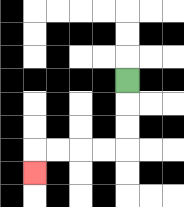{'start': '[5, 3]', 'end': '[1, 7]', 'path_directions': 'D,D,D,L,L,L,L,D', 'path_coordinates': '[[5, 3], [5, 4], [5, 5], [5, 6], [4, 6], [3, 6], [2, 6], [1, 6], [1, 7]]'}